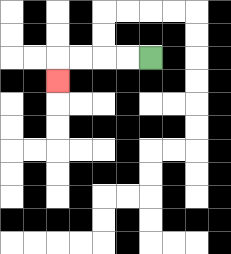{'start': '[6, 2]', 'end': '[2, 3]', 'path_directions': 'L,L,L,L,D', 'path_coordinates': '[[6, 2], [5, 2], [4, 2], [3, 2], [2, 2], [2, 3]]'}